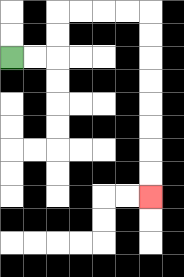{'start': '[0, 2]', 'end': '[6, 8]', 'path_directions': 'R,R,U,U,R,R,R,R,D,D,D,D,D,D,D,D', 'path_coordinates': '[[0, 2], [1, 2], [2, 2], [2, 1], [2, 0], [3, 0], [4, 0], [5, 0], [6, 0], [6, 1], [6, 2], [6, 3], [6, 4], [6, 5], [6, 6], [6, 7], [6, 8]]'}